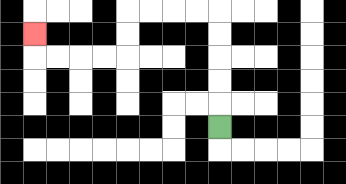{'start': '[9, 5]', 'end': '[1, 1]', 'path_directions': 'U,U,U,U,U,L,L,L,L,D,D,L,L,L,L,U', 'path_coordinates': '[[9, 5], [9, 4], [9, 3], [9, 2], [9, 1], [9, 0], [8, 0], [7, 0], [6, 0], [5, 0], [5, 1], [5, 2], [4, 2], [3, 2], [2, 2], [1, 2], [1, 1]]'}